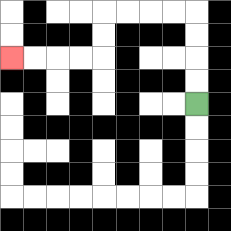{'start': '[8, 4]', 'end': '[0, 2]', 'path_directions': 'U,U,U,U,L,L,L,L,D,D,L,L,L,L', 'path_coordinates': '[[8, 4], [8, 3], [8, 2], [8, 1], [8, 0], [7, 0], [6, 0], [5, 0], [4, 0], [4, 1], [4, 2], [3, 2], [2, 2], [1, 2], [0, 2]]'}